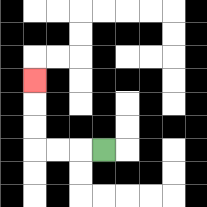{'start': '[4, 6]', 'end': '[1, 3]', 'path_directions': 'L,L,L,U,U,U', 'path_coordinates': '[[4, 6], [3, 6], [2, 6], [1, 6], [1, 5], [1, 4], [1, 3]]'}